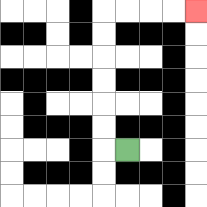{'start': '[5, 6]', 'end': '[8, 0]', 'path_directions': 'L,U,U,U,U,U,U,R,R,R,R', 'path_coordinates': '[[5, 6], [4, 6], [4, 5], [4, 4], [4, 3], [4, 2], [4, 1], [4, 0], [5, 0], [6, 0], [7, 0], [8, 0]]'}